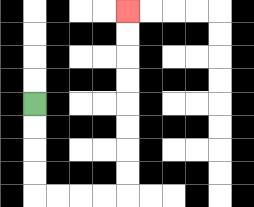{'start': '[1, 4]', 'end': '[5, 0]', 'path_directions': 'D,D,D,D,R,R,R,R,U,U,U,U,U,U,U,U', 'path_coordinates': '[[1, 4], [1, 5], [1, 6], [1, 7], [1, 8], [2, 8], [3, 8], [4, 8], [5, 8], [5, 7], [5, 6], [5, 5], [5, 4], [5, 3], [5, 2], [5, 1], [5, 0]]'}